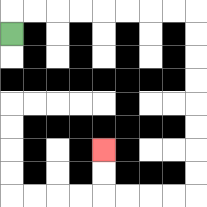{'start': '[0, 1]', 'end': '[4, 6]', 'path_directions': 'U,R,R,R,R,R,R,R,R,D,D,D,D,D,D,D,D,L,L,L,L,U,U', 'path_coordinates': '[[0, 1], [0, 0], [1, 0], [2, 0], [3, 0], [4, 0], [5, 0], [6, 0], [7, 0], [8, 0], [8, 1], [8, 2], [8, 3], [8, 4], [8, 5], [8, 6], [8, 7], [8, 8], [7, 8], [6, 8], [5, 8], [4, 8], [4, 7], [4, 6]]'}